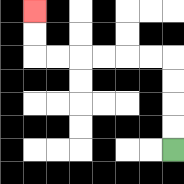{'start': '[7, 6]', 'end': '[1, 0]', 'path_directions': 'U,U,U,U,L,L,L,L,L,L,U,U', 'path_coordinates': '[[7, 6], [7, 5], [7, 4], [7, 3], [7, 2], [6, 2], [5, 2], [4, 2], [3, 2], [2, 2], [1, 2], [1, 1], [1, 0]]'}